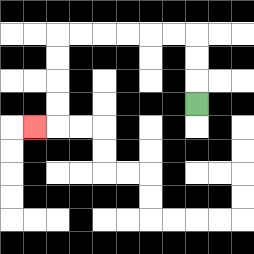{'start': '[8, 4]', 'end': '[1, 5]', 'path_directions': 'U,U,U,L,L,L,L,L,L,D,D,D,D,L', 'path_coordinates': '[[8, 4], [8, 3], [8, 2], [8, 1], [7, 1], [6, 1], [5, 1], [4, 1], [3, 1], [2, 1], [2, 2], [2, 3], [2, 4], [2, 5], [1, 5]]'}